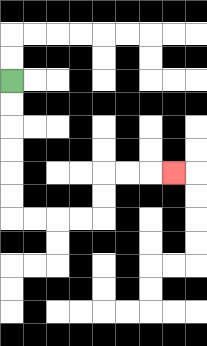{'start': '[0, 3]', 'end': '[7, 7]', 'path_directions': 'D,D,D,D,D,D,R,R,R,R,U,U,R,R,R', 'path_coordinates': '[[0, 3], [0, 4], [0, 5], [0, 6], [0, 7], [0, 8], [0, 9], [1, 9], [2, 9], [3, 9], [4, 9], [4, 8], [4, 7], [5, 7], [6, 7], [7, 7]]'}